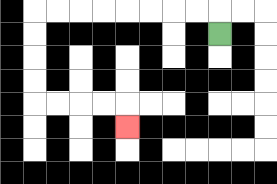{'start': '[9, 1]', 'end': '[5, 5]', 'path_directions': 'U,L,L,L,L,L,L,L,L,D,D,D,D,R,R,R,R,D', 'path_coordinates': '[[9, 1], [9, 0], [8, 0], [7, 0], [6, 0], [5, 0], [4, 0], [3, 0], [2, 0], [1, 0], [1, 1], [1, 2], [1, 3], [1, 4], [2, 4], [3, 4], [4, 4], [5, 4], [5, 5]]'}